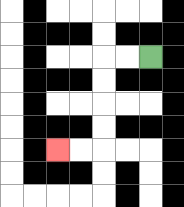{'start': '[6, 2]', 'end': '[2, 6]', 'path_directions': 'L,L,D,D,D,D,L,L', 'path_coordinates': '[[6, 2], [5, 2], [4, 2], [4, 3], [4, 4], [4, 5], [4, 6], [3, 6], [2, 6]]'}